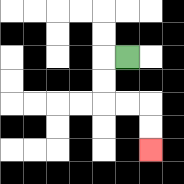{'start': '[5, 2]', 'end': '[6, 6]', 'path_directions': 'L,D,D,R,R,D,D', 'path_coordinates': '[[5, 2], [4, 2], [4, 3], [4, 4], [5, 4], [6, 4], [6, 5], [6, 6]]'}